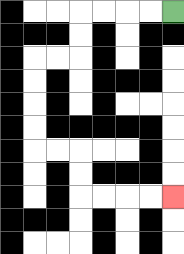{'start': '[7, 0]', 'end': '[7, 8]', 'path_directions': 'L,L,L,L,D,D,L,L,D,D,D,D,R,R,D,D,R,R,R,R', 'path_coordinates': '[[7, 0], [6, 0], [5, 0], [4, 0], [3, 0], [3, 1], [3, 2], [2, 2], [1, 2], [1, 3], [1, 4], [1, 5], [1, 6], [2, 6], [3, 6], [3, 7], [3, 8], [4, 8], [5, 8], [6, 8], [7, 8]]'}